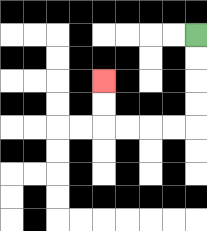{'start': '[8, 1]', 'end': '[4, 3]', 'path_directions': 'D,D,D,D,L,L,L,L,U,U', 'path_coordinates': '[[8, 1], [8, 2], [8, 3], [8, 4], [8, 5], [7, 5], [6, 5], [5, 5], [4, 5], [4, 4], [4, 3]]'}